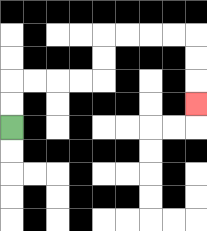{'start': '[0, 5]', 'end': '[8, 4]', 'path_directions': 'U,U,R,R,R,R,U,U,R,R,R,R,D,D,D', 'path_coordinates': '[[0, 5], [0, 4], [0, 3], [1, 3], [2, 3], [3, 3], [4, 3], [4, 2], [4, 1], [5, 1], [6, 1], [7, 1], [8, 1], [8, 2], [8, 3], [8, 4]]'}